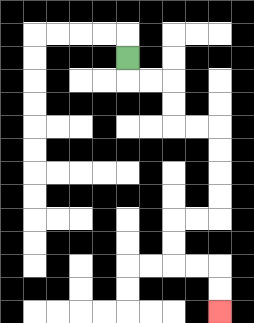{'start': '[5, 2]', 'end': '[9, 13]', 'path_directions': 'D,R,R,D,D,R,R,D,D,D,D,L,L,D,D,R,R,D,D', 'path_coordinates': '[[5, 2], [5, 3], [6, 3], [7, 3], [7, 4], [7, 5], [8, 5], [9, 5], [9, 6], [9, 7], [9, 8], [9, 9], [8, 9], [7, 9], [7, 10], [7, 11], [8, 11], [9, 11], [9, 12], [9, 13]]'}